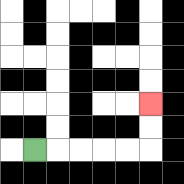{'start': '[1, 6]', 'end': '[6, 4]', 'path_directions': 'R,R,R,R,R,U,U', 'path_coordinates': '[[1, 6], [2, 6], [3, 6], [4, 6], [5, 6], [6, 6], [6, 5], [6, 4]]'}